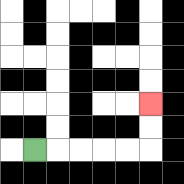{'start': '[1, 6]', 'end': '[6, 4]', 'path_directions': 'R,R,R,R,R,U,U', 'path_coordinates': '[[1, 6], [2, 6], [3, 6], [4, 6], [5, 6], [6, 6], [6, 5], [6, 4]]'}